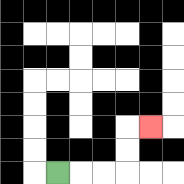{'start': '[2, 7]', 'end': '[6, 5]', 'path_directions': 'R,R,R,U,U,R', 'path_coordinates': '[[2, 7], [3, 7], [4, 7], [5, 7], [5, 6], [5, 5], [6, 5]]'}